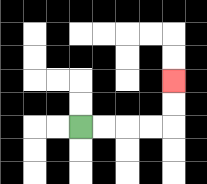{'start': '[3, 5]', 'end': '[7, 3]', 'path_directions': 'R,R,R,R,U,U', 'path_coordinates': '[[3, 5], [4, 5], [5, 5], [6, 5], [7, 5], [7, 4], [7, 3]]'}